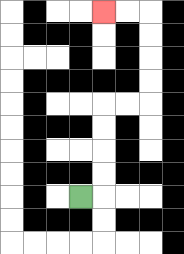{'start': '[3, 8]', 'end': '[4, 0]', 'path_directions': 'R,U,U,U,U,R,R,U,U,U,U,L,L', 'path_coordinates': '[[3, 8], [4, 8], [4, 7], [4, 6], [4, 5], [4, 4], [5, 4], [6, 4], [6, 3], [6, 2], [6, 1], [6, 0], [5, 0], [4, 0]]'}